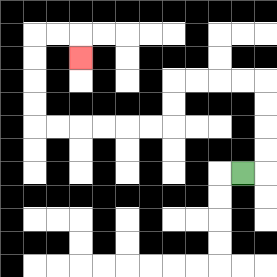{'start': '[10, 7]', 'end': '[3, 2]', 'path_directions': 'R,U,U,U,U,L,L,L,L,D,D,L,L,L,L,L,L,U,U,U,U,R,R,D', 'path_coordinates': '[[10, 7], [11, 7], [11, 6], [11, 5], [11, 4], [11, 3], [10, 3], [9, 3], [8, 3], [7, 3], [7, 4], [7, 5], [6, 5], [5, 5], [4, 5], [3, 5], [2, 5], [1, 5], [1, 4], [1, 3], [1, 2], [1, 1], [2, 1], [3, 1], [3, 2]]'}